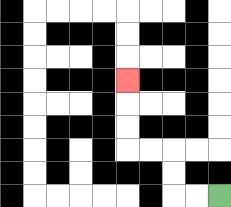{'start': '[9, 8]', 'end': '[5, 3]', 'path_directions': 'L,L,U,U,L,L,U,U,U', 'path_coordinates': '[[9, 8], [8, 8], [7, 8], [7, 7], [7, 6], [6, 6], [5, 6], [5, 5], [5, 4], [5, 3]]'}